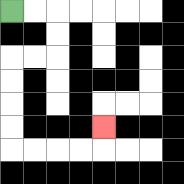{'start': '[0, 0]', 'end': '[4, 5]', 'path_directions': 'R,R,D,D,L,L,D,D,D,D,R,R,R,R,U', 'path_coordinates': '[[0, 0], [1, 0], [2, 0], [2, 1], [2, 2], [1, 2], [0, 2], [0, 3], [0, 4], [0, 5], [0, 6], [1, 6], [2, 6], [3, 6], [4, 6], [4, 5]]'}